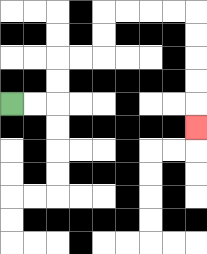{'start': '[0, 4]', 'end': '[8, 5]', 'path_directions': 'R,R,U,U,R,R,U,U,R,R,R,R,D,D,D,D,D', 'path_coordinates': '[[0, 4], [1, 4], [2, 4], [2, 3], [2, 2], [3, 2], [4, 2], [4, 1], [4, 0], [5, 0], [6, 0], [7, 0], [8, 0], [8, 1], [8, 2], [8, 3], [8, 4], [8, 5]]'}